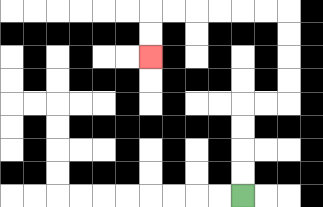{'start': '[10, 8]', 'end': '[6, 2]', 'path_directions': 'U,U,U,U,R,R,U,U,U,U,L,L,L,L,L,L,D,D', 'path_coordinates': '[[10, 8], [10, 7], [10, 6], [10, 5], [10, 4], [11, 4], [12, 4], [12, 3], [12, 2], [12, 1], [12, 0], [11, 0], [10, 0], [9, 0], [8, 0], [7, 0], [6, 0], [6, 1], [6, 2]]'}